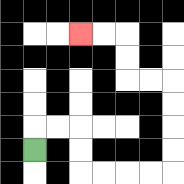{'start': '[1, 6]', 'end': '[3, 1]', 'path_directions': 'U,R,R,D,D,R,R,R,R,U,U,U,U,L,L,U,U,L,L', 'path_coordinates': '[[1, 6], [1, 5], [2, 5], [3, 5], [3, 6], [3, 7], [4, 7], [5, 7], [6, 7], [7, 7], [7, 6], [7, 5], [7, 4], [7, 3], [6, 3], [5, 3], [5, 2], [5, 1], [4, 1], [3, 1]]'}